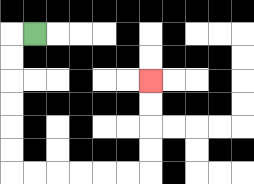{'start': '[1, 1]', 'end': '[6, 3]', 'path_directions': 'L,D,D,D,D,D,D,R,R,R,R,R,R,U,U,U,U', 'path_coordinates': '[[1, 1], [0, 1], [0, 2], [0, 3], [0, 4], [0, 5], [0, 6], [0, 7], [1, 7], [2, 7], [3, 7], [4, 7], [5, 7], [6, 7], [6, 6], [6, 5], [6, 4], [6, 3]]'}